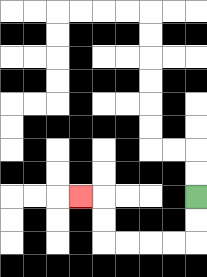{'start': '[8, 8]', 'end': '[3, 8]', 'path_directions': 'D,D,L,L,L,L,U,U,L', 'path_coordinates': '[[8, 8], [8, 9], [8, 10], [7, 10], [6, 10], [5, 10], [4, 10], [4, 9], [4, 8], [3, 8]]'}